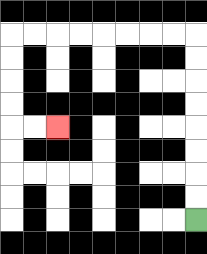{'start': '[8, 9]', 'end': '[2, 5]', 'path_directions': 'U,U,U,U,U,U,U,U,L,L,L,L,L,L,L,L,D,D,D,D,R,R', 'path_coordinates': '[[8, 9], [8, 8], [8, 7], [8, 6], [8, 5], [8, 4], [8, 3], [8, 2], [8, 1], [7, 1], [6, 1], [5, 1], [4, 1], [3, 1], [2, 1], [1, 1], [0, 1], [0, 2], [0, 3], [0, 4], [0, 5], [1, 5], [2, 5]]'}